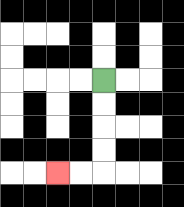{'start': '[4, 3]', 'end': '[2, 7]', 'path_directions': 'D,D,D,D,L,L', 'path_coordinates': '[[4, 3], [4, 4], [4, 5], [4, 6], [4, 7], [3, 7], [2, 7]]'}